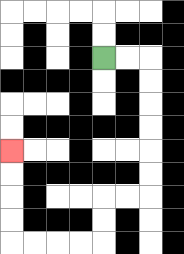{'start': '[4, 2]', 'end': '[0, 6]', 'path_directions': 'R,R,D,D,D,D,D,D,L,L,D,D,L,L,L,L,U,U,U,U', 'path_coordinates': '[[4, 2], [5, 2], [6, 2], [6, 3], [6, 4], [6, 5], [6, 6], [6, 7], [6, 8], [5, 8], [4, 8], [4, 9], [4, 10], [3, 10], [2, 10], [1, 10], [0, 10], [0, 9], [0, 8], [0, 7], [0, 6]]'}